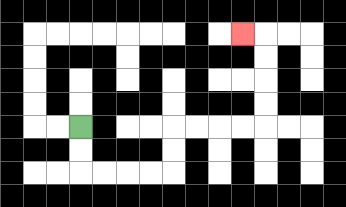{'start': '[3, 5]', 'end': '[10, 1]', 'path_directions': 'D,D,R,R,R,R,U,U,R,R,R,R,U,U,U,U,L', 'path_coordinates': '[[3, 5], [3, 6], [3, 7], [4, 7], [5, 7], [6, 7], [7, 7], [7, 6], [7, 5], [8, 5], [9, 5], [10, 5], [11, 5], [11, 4], [11, 3], [11, 2], [11, 1], [10, 1]]'}